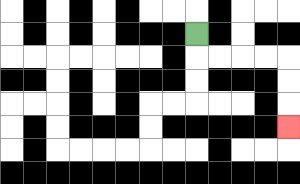{'start': '[8, 1]', 'end': '[12, 5]', 'path_directions': 'D,R,R,R,R,D,D,D', 'path_coordinates': '[[8, 1], [8, 2], [9, 2], [10, 2], [11, 2], [12, 2], [12, 3], [12, 4], [12, 5]]'}